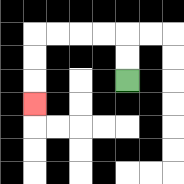{'start': '[5, 3]', 'end': '[1, 4]', 'path_directions': 'U,U,L,L,L,L,D,D,D', 'path_coordinates': '[[5, 3], [5, 2], [5, 1], [4, 1], [3, 1], [2, 1], [1, 1], [1, 2], [1, 3], [1, 4]]'}